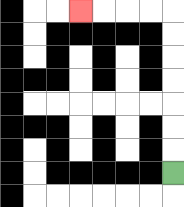{'start': '[7, 7]', 'end': '[3, 0]', 'path_directions': 'U,U,U,U,U,U,U,L,L,L,L', 'path_coordinates': '[[7, 7], [7, 6], [7, 5], [7, 4], [7, 3], [7, 2], [7, 1], [7, 0], [6, 0], [5, 0], [4, 0], [3, 0]]'}